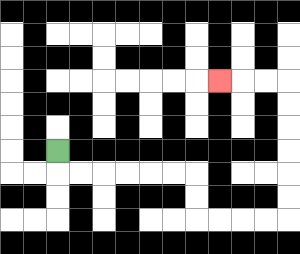{'start': '[2, 6]', 'end': '[9, 3]', 'path_directions': 'D,R,R,R,R,R,R,D,D,R,R,R,R,U,U,U,U,U,U,L,L,L', 'path_coordinates': '[[2, 6], [2, 7], [3, 7], [4, 7], [5, 7], [6, 7], [7, 7], [8, 7], [8, 8], [8, 9], [9, 9], [10, 9], [11, 9], [12, 9], [12, 8], [12, 7], [12, 6], [12, 5], [12, 4], [12, 3], [11, 3], [10, 3], [9, 3]]'}